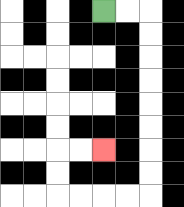{'start': '[4, 0]', 'end': '[4, 6]', 'path_directions': 'R,R,D,D,D,D,D,D,D,D,L,L,L,L,U,U,R,R', 'path_coordinates': '[[4, 0], [5, 0], [6, 0], [6, 1], [6, 2], [6, 3], [6, 4], [6, 5], [6, 6], [6, 7], [6, 8], [5, 8], [4, 8], [3, 8], [2, 8], [2, 7], [2, 6], [3, 6], [4, 6]]'}